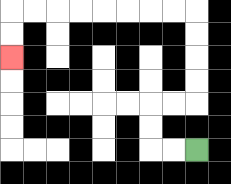{'start': '[8, 6]', 'end': '[0, 2]', 'path_directions': 'L,L,U,U,R,R,U,U,U,U,L,L,L,L,L,L,L,L,D,D', 'path_coordinates': '[[8, 6], [7, 6], [6, 6], [6, 5], [6, 4], [7, 4], [8, 4], [8, 3], [8, 2], [8, 1], [8, 0], [7, 0], [6, 0], [5, 0], [4, 0], [3, 0], [2, 0], [1, 0], [0, 0], [0, 1], [0, 2]]'}